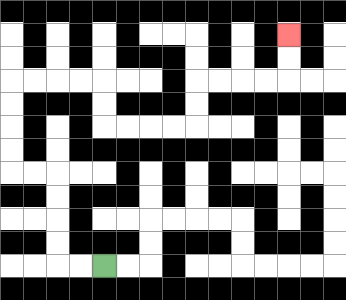{'start': '[4, 11]', 'end': '[12, 1]', 'path_directions': 'L,L,U,U,U,U,L,L,U,U,U,U,R,R,R,R,D,D,R,R,R,R,U,U,R,R,R,R,U,U', 'path_coordinates': '[[4, 11], [3, 11], [2, 11], [2, 10], [2, 9], [2, 8], [2, 7], [1, 7], [0, 7], [0, 6], [0, 5], [0, 4], [0, 3], [1, 3], [2, 3], [3, 3], [4, 3], [4, 4], [4, 5], [5, 5], [6, 5], [7, 5], [8, 5], [8, 4], [8, 3], [9, 3], [10, 3], [11, 3], [12, 3], [12, 2], [12, 1]]'}